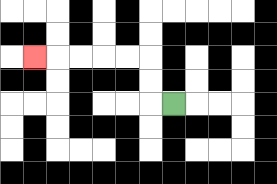{'start': '[7, 4]', 'end': '[1, 2]', 'path_directions': 'L,U,U,L,L,L,L,L', 'path_coordinates': '[[7, 4], [6, 4], [6, 3], [6, 2], [5, 2], [4, 2], [3, 2], [2, 2], [1, 2]]'}